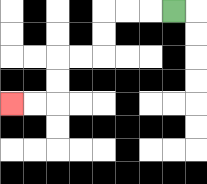{'start': '[7, 0]', 'end': '[0, 4]', 'path_directions': 'L,L,L,D,D,L,L,D,D,L,L', 'path_coordinates': '[[7, 0], [6, 0], [5, 0], [4, 0], [4, 1], [4, 2], [3, 2], [2, 2], [2, 3], [2, 4], [1, 4], [0, 4]]'}